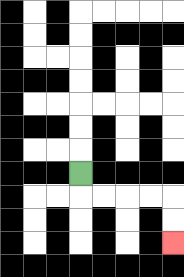{'start': '[3, 7]', 'end': '[7, 10]', 'path_directions': 'D,R,R,R,R,D,D', 'path_coordinates': '[[3, 7], [3, 8], [4, 8], [5, 8], [6, 8], [7, 8], [7, 9], [7, 10]]'}